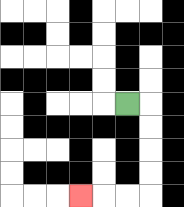{'start': '[5, 4]', 'end': '[3, 8]', 'path_directions': 'R,D,D,D,D,L,L,L', 'path_coordinates': '[[5, 4], [6, 4], [6, 5], [6, 6], [6, 7], [6, 8], [5, 8], [4, 8], [3, 8]]'}